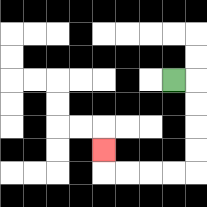{'start': '[7, 3]', 'end': '[4, 6]', 'path_directions': 'R,D,D,D,D,L,L,L,L,U', 'path_coordinates': '[[7, 3], [8, 3], [8, 4], [8, 5], [8, 6], [8, 7], [7, 7], [6, 7], [5, 7], [4, 7], [4, 6]]'}